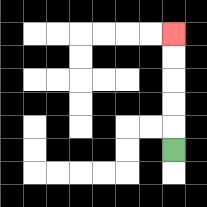{'start': '[7, 6]', 'end': '[7, 1]', 'path_directions': 'U,U,U,U,U', 'path_coordinates': '[[7, 6], [7, 5], [7, 4], [7, 3], [7, 2], [7, 1]]'}